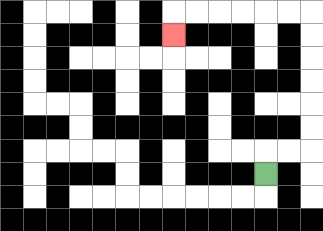{'start': '[11, 7]', 'end': '[7, 1]', 'path_directions': 'U,R,R,U,U,U,U,U,U,L,L,L,L,L,L,D', 'path_coordinates': '[[11, 7], [11, 6], [12, 6], [13, 6], [13, 5], [13, 4], [13, 3], [13, 2], [13, 1], [13, 0], [12, 0], [11, 0], [10, 0], [9, 0], [8, 0], [7, 0], [7, 1]]'}